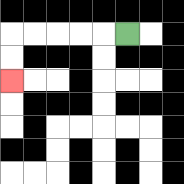{'start': '[5, 1]', 'end': '[0, 3]', 'path_directions': 'L,L,L,L,L,D,D', 'path_coordinates': '[[5, 1], [4, 1], [3, 1], [2, 1], [1, 1], [0, 1], [0, 2], [0, 3]]'}